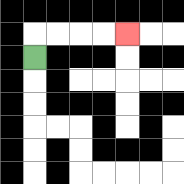{'start': '[1, 2]', 'end': '[5, 1]', 'path_directions': 'U,R,R,R,R', 'path_coordinates': '[[1, 2], [1, 1], [2, 1], [3, 1], [4, 1], [5, 1]]'}